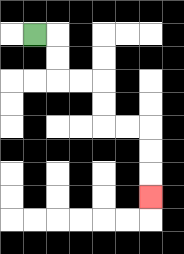{'start': '[1, 1]', 'end': '[6, 8]', 'path_directions': 'R,D,D,R,R,D,D,R,R,D,D,D', 'path_coordinates': '[[1, 1], [2, 1], [2, 2], [2, 3], [3, 3], [4, 3], [4, 4], [4, 5], [5, 5], [6, 5], [6, 6], [6, 7], [6, 8]]'}